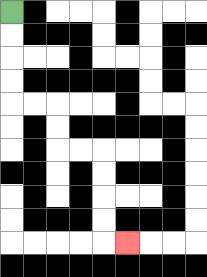{'start': '[0, 0]', 'end': '[5, 10]', 'path_directions': 'D,D,D,D,R,R,D,D,R,R,D,D,D,D,R', 'path_coordinates': '[[0, 0], [0, 1], [0, 2], [0, 3], [0, 4], [1, 4], [2, 4], [2, 5], [2, 6], [3, 6], [4, 6], [4, 7], [4, 8], [4, 9], [4, 10], [5, 10]]'}